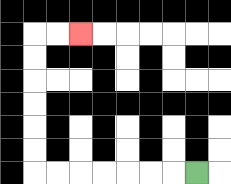{'start': '[8, 7]', 'end': '[3, 1]', 'path_directions': 'L,L,L,L,L,L,L,U,U,U,U,U,U,R,R', 'path_coordinates': '[[8, 7], [7, 7], [6, 7], [5, 7], [4, 7], [3, 7], [2, 7], [1, 7], [1, 6], [1, 5], [1, 4], [1, 3], [1, 2], [1, 1], [2, 1], [3, 1]]'}